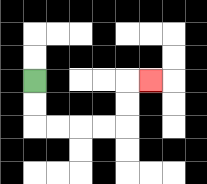{'start': '[1, 3]', 'end': '[6, 3]', 'path_directions': 'D,D,R,R,R,R,U,U,R', 'path_coordinates': '[[1, 3], [1, 4], [1, 5], [2, 5], [3, 5], [4, 5], [5, 5], [5, 4], [5, 3], [6, 3]]'}